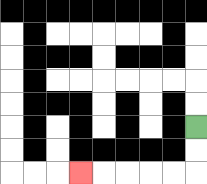{'start': '[8, 5]', 'end': '[3, 7]', 'path_directions': 'D,D,L,L,L,L,L', 'path_coordinates': '[[8, 5], [8, 6], [8, 7], [7, 7], [6, 7], [5, 7], [4, 7], [3, 7]]'}